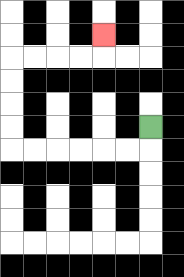{'start': '[6, 5]', 'end': '[4, 1]', 'path_directions': 'D,L,L,L,L,L,L,U,U,U,U,R,R,R,R,U', 'path_coordinates': '[[6, 5], [6, 6], [5, 6], [4, 6], [3, 6], [2, 6], [1, 6], [0, 6], [0, 5], [0, 4], [0, 3], [0, 2], [1, 2], [2, 2], [3, 2], [4, 2], [4, 1]]'}